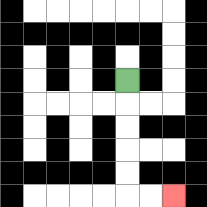{'start': '[5, 3]', 'end': '[7, 8]', 'path_directions': 'D,D,D,D,D,R,R', 'path_coordinates': '[[5, 3], [5, 4], [5, 5], [5, 6], [5, 7], [5, 8], [6, 8], [7, 8]]'}